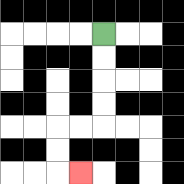{'start': '[4, 1]', 'end': '[3, 7]', 'path_directions': 'D,D,D,D,L,L,D,D,R', 'path_coordinates': '[[4, 1], [4, 2], [4, 3], [4, 4], [4, 5], [3, 5], [2, 5], [2, 6], [2, 7], [3, 7]]'}